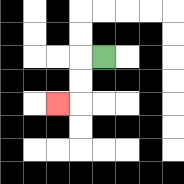{'start': '[4, 2]', 'end': '[2, 4]', 'path_directions': 'L,D,D,L', 'path_coordinates': '[[4, 2], [3, 2], [3, 3], [3, 4], [2, 4]]'}